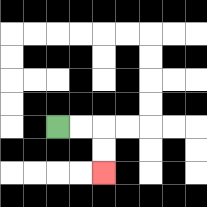{'start': '[2, 5]', 'end': '[4, 7]', 'path_directions': 'R,R,D,D', 'path_coordinates': '[[2, 5], [3, 5], [4, 5], [4, 6], [4, 7]]'}